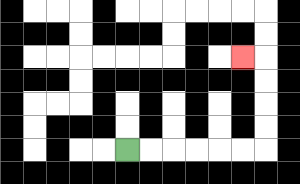{'start': '[5, 6]', 'end': '[10, 2]', 'path_directions': 'R,R,R,R,R,R,U,U,U,U,L', 'path_coordinates': '[[5, 6], [6, 6], [7, 6], [8, 6], [9, 6], [10, 6], [11, 6], [11, 5], [11, 4], [11, 3], [11, 2], [10, 2]]'}